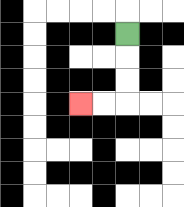{'start': '[5, 1]', 'end': '[3, 4]', 'path_directions': 'D,D,D,L,L', 'path_coordinates': '[[5, 1], [5, 2], [5, 3], [5, 4], [4, 4], [3, 4]]'}